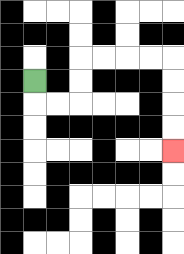{'start': '[1, 3]', 'end': '[7, 6]', 'path_directions': 'D,R,R,U,U,R,R,R,R,D,D,D,D', 'path_coordinates': '[[1, 3], [1, 4], [2, 4], [3, 4], [3, 3], [3, 2], [4, 2], [5, 2], [6, 2], [7, 2], [7, 3], [7, 4], [7, 5], [7, 6]]'}